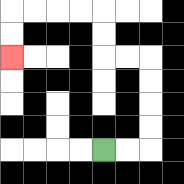{'start': '[4, 6]', 'end': '[0, 2]', 'path_directions': 'R,R,U,U,U,U,L,L,U,U,L,L,L,L,D,D', 'path_coordinates': '[[4, 6], [5, 6], [6, 6], [6, 5], [6, 4], [6, 3], [6, 2], [5, 2], [4, 2], [4, 1], [4, 0], [3, 0], [2, 0], [1, 0], [0, 0], [0, 1], [0, 2]]'}